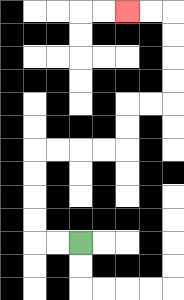{'start': '[3, 10]', 'end': '[5, 0]', 'path_directions': 'L,L,U,U,U,U,R,R,R,R,U,U,R,R,U,U,U,U,L,L', 'path_coordinates': '[[3, 10], [2, 10], [1, 10], [1, 9], [1, 8], [1, 7], [1, 6], [2, 6], [3, 6], [4, 6], [5, 6], [5, 5], [5, 4], [6, 4], [7, 4], [7, 3], [7, 2], [7, 1], [7, 0], [6, 0], [5, 0]]'}